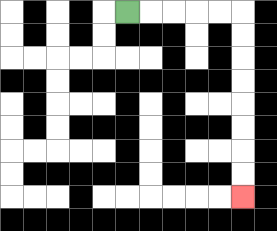{'start': '[5, 0]', 'end': '[10, 8]', 'path_directions': 'R,R,R,R,R,D,D,D,D,D,D,D,D', 'path_coordinates': '[[5, 0], [6, 0], [7, 0], [8, 0], [9, 0], [10, 0], [10, 1], [10, 2], [10, 3], [10, 4], [10, 5], [10, 6], [10, 7], [10, 8]]'}